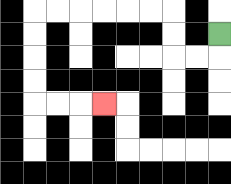{'start': '[9, 1]', 'end': '[4, 4]', 'path_directions': 'D,L,L,U,U,L,L,L,L,L,L,D,D,D,D,R,R,R', 'path_coordinates': '[[9, 1], [9, 2], [8, 2], [7, 2], [7, 1], [7, 0], [6, 0], [5, 0], [4, 0], [3, 0], [2, 0], [1, 0], [1, 1], [1, 2], [1, 3], [1, 4], [2, 4], [3, 4], [4, 4]]'}